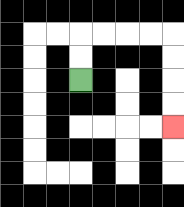{'start': '[3, 3]', 'end': '[7, 5]', 'path_directions': 'U,U,R,R,R,R,D,D,D,D', 'path_coordinates': '[[3, 3], [3, 2], [3, 1], [4, 1], [5, 1], [6, 1], [7, 1], [7, 2], [7, 3], [7, 4], [7, 5]]'}